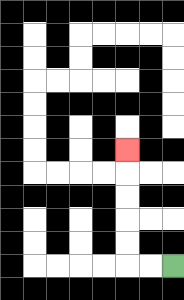{'start': '[7, 11]', 'end': '[5, 6]', 'path_directions': 'L,L,U,U,U,U,U', 'path_coordinates': '[[7, 11], [6, 11], [5, 11], [5, 10], [5, 9], [5, 8], [5, 7], [5, 6]]'}